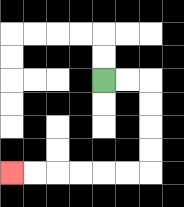{'start': '[4, 3]', 'end': '[0, 7]', 'path_directions': 'R,R,D,D,D,D,L,L,L,L,L,L', 'path_coordinates': '[[4, 3], [5, 3], [6, 3], [6, 4], [6, 5], [6, 6], [6, 7], [5, 7], [4, 7], [3, 7], [2, 7], [1, 7], [0, 7]]'}